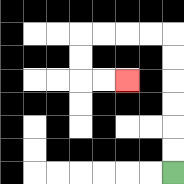{'start': '[7, 7]', 'end': '[5, 3]', 'path_directions': 'U,U,U,U,U,U,L,L,L,L,D,D,R,R', 'path_coordinates': '[[7, 7], [7, 6], [7, 5], [7, 4], [7, 3], [7, 2], [7, 1], [6, 1], [5, 1], [4, 1], [3, 1], [3, 2], [3, 3], [4, 3], [5, 3]]'}